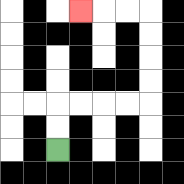{'start': '[2, 6]', 'end': '[3, 0]', 'path_directions': 'U,U,R,R,R,R,U,U,U,U,L,L,L', 'path_coordinates': '[[2, 6], [2, 5], [2, 4], [3, 4], [4, 4], [5, 4], [6, 4], [6, 3], [6, 2], [6, 1], [6, 0], [5, 0], [4, 0], [3, 0]]'}